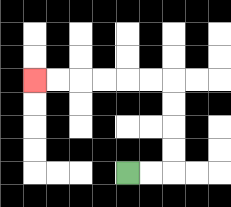{'start': '[5, 7]', 'end': '[1, 3]', 'path_directions': 'R,R,U,U,U,U,L,L,L,L,L,L', 'path_coordinates': '[[5, 7], [6, 7], [7, 7], [7, 6], [7, 5], [7, 4], [7, 3], [6, 3], [5, 3], [4, 3], [3, 3], [2, 3], [1, 3]]'}